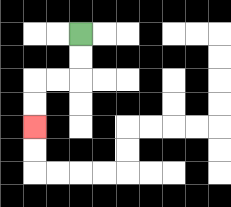{'start': '[3, 1]', 'end': '[1, 5]', 'path_directions': 'D,D,L,L,D,D', 'path_coordinates': '[[3, 1], [3, 2], [3, 3], [2, 3], [1, 3], [1, 4], [1, 5]]'}